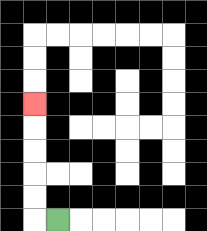{'start': '[2, 9]', 'end': '[1, 4]', 'path_directions': 'L,U,U,U,U,U', 'path_coordinates': '[[2, 9], [1, 9], [1, 8], [1, 7], [1, 6], [1, 5], [1, 4]]'}